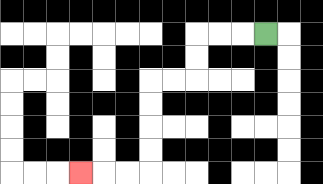{'start': '[11, 1]', 'end': '[3, 7]', 'path_directions': 'L,L,L,D,D,L,L,D,D,D,D,L,L,L', 'path_coordinates': '[[11, 1], [10, 1], [9, 1], [8, 1], [8, 2], [8, 3], [7, 3], [6, 3], [6, 4], [6, 5], [6, 6], [6, 7], [5, 7], [4, 7], [3, 7]]'}